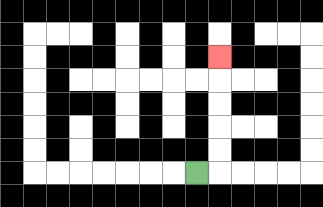{'start': '[8, 7]', 'end': '[9, 2]', 'path_directions': 'R,U,U,U,U,U', 'path_coordinates': '[[8, 7], [9, 7], [9, 6], [9, 5], [9, 4], [9, 3], [9, 2]]'}